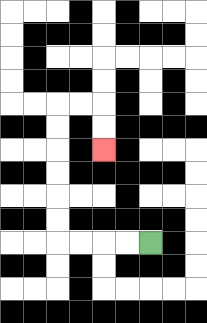{'start': '[6, 10]', 'end': '[4, 6]', 'path_directions': 'L,L,L,L,U,U,U,U,U,U,R,R,D,D', 'path_coordinates': '[[6, 10], [5, 10], [4, 10], [3, 10], [2, 10], [2, 9], [2, 8], [2, 7], [2, 6], [2, 5], [2, 4], [3, 4], [4, 4], [4, 5], [4, 6]]'}